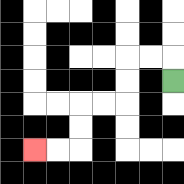{'start': '[7, 3]', 'end': '[1, 6]', 'path_directions': 'U,L,L,D,D,L,L,D,D,L,L', 'path_coordinates': '[[7, 3], [7, 2], [6, 2], [5, 2], [5, 3], [5, 4], [4, 4], [3, 4], [3, 5], [3, 6], [2, 6], [1, 6]]'}